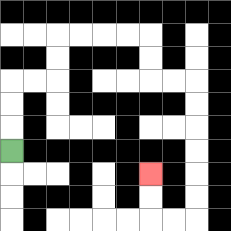{'start': '[0, 6]', 'end': '[6, 7]', 'path_directions': 'U,U,U,R,R,U,U,R,R,R,R,D,D,R,R,D,D,D,D,D,D,L,L,U,U', 'path_coordinates': '[[0, 6], [0, 5], [0, 4], [0, 3], [1, 3], [2, 3], [2, 2], [2, 1], [3, 1], [4, 1], [5, 1], [6, 1], [6, 2], [6, 3], [7, 3], [8, 3], [8, 4], [8, 5], [8, 6], [8, 7], [8, 8], [8, 9], [7, 9], [6, 9], [6, 8], [6, 7]]'}